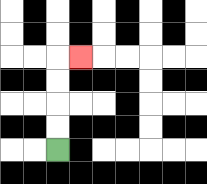{'start': '[2, 6]', 'end': '[3, 2]', 'path_directions': 'U,U,U,U,R', 'path_coordinates': '[[2, 6], [2, 5], [2, 4], [2, 3], [2, 2], [3, 2]]'}